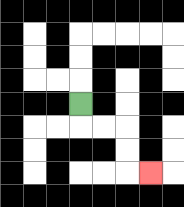{'start': '[3, 4]', 'end': '[6, 7]', 'path_directions': 'D,R,R,D,D,R', 'path_coordinates': '[[3, 4], [3, 5], [4, 5], [5, 5], [5, 6], [5, 7], [6, 7]]'}